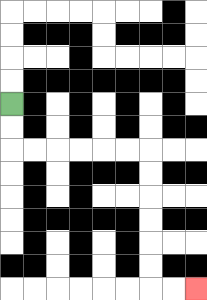{'start': '[0, 4]', 'end': '[8, 12]', 'path_directions': 'D,D,R,R,R,R,R,R,D,D,D,D,D,D,R,R', 'path_coordinates': '[[0, 4], [0, 5], [0, 6], [1, 6], [2, 6], [3, 6], [4, 6], [5, 6], [6, 6], [6, 7], [6, 8], [6, 9], [6, 10], [6, 11], [6, 12], [7, 12], [8, 12]]'}